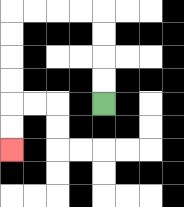{'start': '[4, 4]', 'end': '[0, 6]', 'path_directions': 'U,U,U,U,L,L,L,L,D,D,D,D,D,D', 'path_coordinates': '[[4, 4], [4, 3], [4, 2], [4, 1], [4, 0], [3, 0], [2, 0], [1, 0], [0, 0], [0, 1], [0, 2], [0, 3], [0, 4], [0, 5], [0, 6]]'}